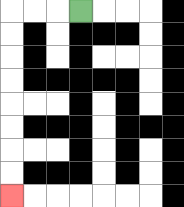{'start': '[3, 0]', 'end': '[0, 8]', 'path_directions': 'L,L,L,D,D,D,D,D,D,D,D', 'path_coordinates': '[[3, 0], [2, 0], [1, 0], [0, 0], [0, 1], [0, 2], [0, 3], [0, 4], [0, 5], [0, 6], [0, 7], [0, 8]]'}